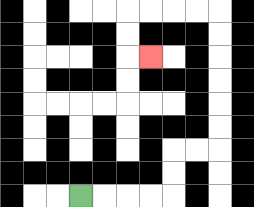{'start': '[3, 8]', 'end': '[6, 2]', 'path_directions': 'R,R,R,R,U,U,R,R,U,U,U,U,U,U,L,L,L,L,D,D,R', 'path_coordinates': '[[3, 8], [4, 8], [5, 8], [6, 8], [7, 8], [7, 7], [7, 6], [8, 6], [9, 6], [9, 5], [9, 4], [9, 3], [9, 2], [9, 1], [9, 0], [8, 0], [7, 0], [6, 0], [5, 0], [5, 1], [5, 2], [6, 2]]'}